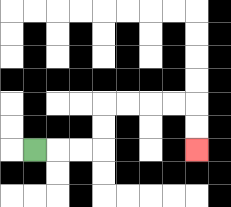{'start': '[1, 6]', 'end': '[8, 6]', 'path_directions': 'R,R,R,U,U,R,R,R,R,D,D', 'path_coordinates': '[[1, 6], [2, 6], [3, 6], [4, 6], [4, 5], [4, 4], [5, 4], [6, 4], [7, 4], [8, 4], [8, 5], [8, 6]]'}